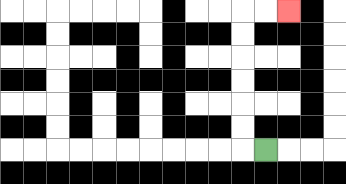{'start': '[11, 6]', 'end': '[12, 0]', 'path_directions': 'L,U,U,U,U,U,U,R,R', 'path_coordinates': '[[11, 6], [10, 6], [10, 5], [10, 4], [10, 3], [10, 2], [10, 1], [10, 0], [11, 0], [12, 0]]'}